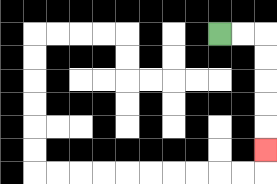{'start': '[9, 1]', 'end': '[11, 6]', 'path_directions': 'R,R,D,D,D,D,D', 'path_coordinates': '[[9, 1], [10, 1], [11, 1], [11, 2], [11, 3], [11, 4], [11, 5], [11, 6]]'}